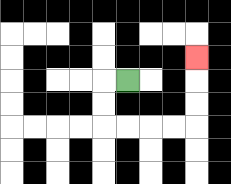{'start': '[5, 3]', 'end': '[8, 2]', 'path_directions': 'L,D,D,R,R,R,R,U,U,U', 'path_coordinates': '[[5, 3], [4, 3], [4, 4], [4, 5], [5, 5], [6, 5], [7, 5], [8, 5], [8, 4], [8, 3], [8, 2]]'}